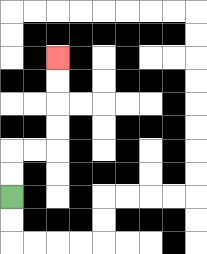{'start': '[0, 8]', 'end': '[2, 2]', 'path_directions': 'U,U,R,R,U,U,U,U', 'path_coordinates': '[[0, 8], [0, 7], [0, 6], [1, 6], [2, 6], [2, 5], [2, 4], [2, 3], [2, 2]]'}